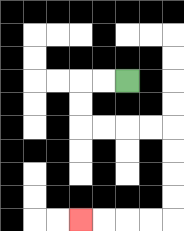{'start': '[5, 3]', 'end': '[3, 9]', 'path_directions': 'L,L,D,D,R,R,R,R,D,D,D,D,L,L,L,L', 'path_coordinates': '[[5, 3], [4, 3], [3, 3], [3, 4], [3, 5], [4, 5], [5, 5], [6, 5], [7, 5], [7, 6], [7, 7], [7, 8], [7, 9], [6, 9], [5, 9], [4, 9], [3, 9]]'}